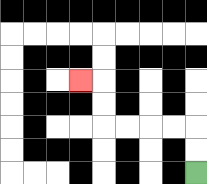{'start': '[8, 7]', 'end': '[3, 3]', 'path_directions': 'U,U,L,L,L,L,U,U,L', 'path_coordinates': '[[8, 7], [8, 6], [8, 5], [7, 5], [6, 5], [5, 5], [4, 5], [4, 4], [4, 3], [3, 3]]'}